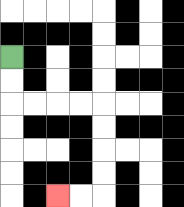{'start': '[0, 2]', 'end': '[2, 8]', 'path_directions': 'D,D,R,R,R,R,D,D,D,D,L,L', 'path_coordinates': '[[0, 2], [0, 3], [0, 4], [1, 4], [2, 4], [3, 4], [4, 4], [4, 5], [4, 6], [4, 7], [4, 8], [3, 8], [2, 8]]'}